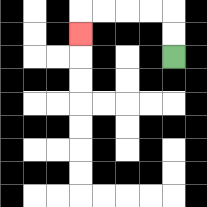{'start': '[7, 2]', 'end': '[3, 1]', 'path_directions': 'U,U,L,L,L,L,D', 'path_coordinates': '[[7, 2], [7, 1], [7, 0], [6, 0], [5, 0], [4, 0], [3, 0], [3, 1]]'}